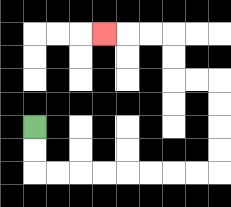{'start': '[1, 5]', 'end': '[4, 1]', 'path_directions': 'D,D,R,R,R,R,R,R,R,R,U,U,U,U,L,L,U,U,L,L,L', 'path_coordinates': '[[1, 5], [1, 6], [1, 7], [2, 7], [3, 7], [4, 7], [5, 7], [6, 7], [7, 7], [8, 7], [9, 7], [9, 6], [9, 5], [9, 4], [9, 3], [8, 3], [7, 3], [7, 2], [7, 1], [6, 1], [5, 1], [4, 1]]'}